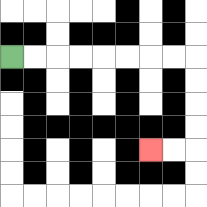{'start': '[0, 2]', 'end': '[6, 6]', 'path_directions': 'R,R,R,R,R,R,R,R,D,D,D,D,L,L', 'path_coordinates': '[[0, 2], [1, 2], [2, 2], [3, 2], [4, 2], [5, 2], [6, 2], [7, 2], [8, 2], [8, 3], [8, 4], [8, 5], [8, 6], [7, 6], [6, 6]]'}